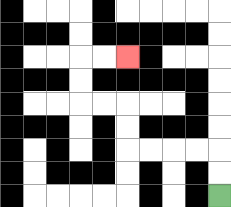{'start': '[9, 8]', 'end': '[5, 2]', 'path_directions': 'U,U,L,L,L,L,U,U,L,L,U,U,R,R', 'path_coordinates': '[[9, 8], [9, 7], [9, 6], [8, 6], [7, 6], [6, 6], [5, 6], [5, 5], [5, 4], [4, 4], [3, 4], [3, 3], [3, 2], [4, 2], [5, 2]]'}